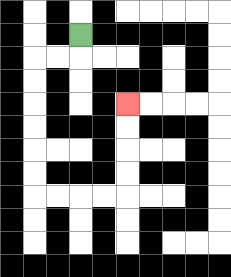{'start': '[3, 1]', 'end': '[5, 4]', 'path_directions': 'D,L,L,D,D,D,D,D,D,R,R,R,R,U,U,U,U', 'path_coordinates': '[[3, 1], [3, 2], [2, 2], [1, 2], [1, 3], [1, 4], [1, 5], [1, 6], [1, 7], [1, 8], [2, 8], [3, 8], [4, 8], [5, 8], [5, 7], [5, 6], [5, 5], [5, 4]]'}